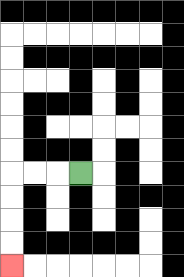{'start': '[3, 7]', 'end': '[0, 11]', 'path_directions': 'L,L,L,D,D,D,D', 'path_coordinates': '[[3, 7], [2, 7], [1, 7], [0, 7], [0, 8], [0, 9], [0, 10], [0, 11]]'}